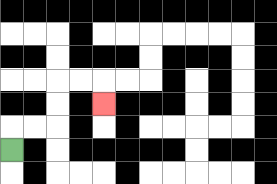{'start': '[0, 6]', 'end': '[4, 4]', 'path_directions': 'U,R,R,U,U,R,R,D', 'path_coordinates': '[[0, 6], [0, 5], [1, 5], [2, 5], [2, 4], [2, 3], [3, 3], [4, 3], [4, 4]]'}